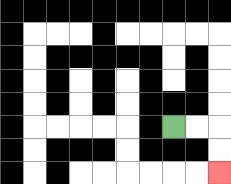{'start': '[7, 5]', 'end': '[9, 7]', 'path_directions': 'R,R,D,D', 'path_coordinates': '[[7, 5], [8, 5], [9, 5], [9, 6], [9, 7]]'}